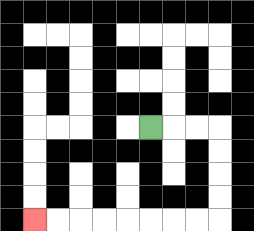{'start': '[6, 5]', 'end': '[1, 9]', 'path_directions': 'R,R,R,D,D,D,D,L,L,L,L,L,L,L,L', 'path_coordinates': '[[6, 5], [7, 5], [8, 5], [9, 5], [9, 6], [9, 7], [9, 8], [9, 9], [8, 9], [7, 9], [6, 9], [5, 9], [4, 9], [3, 9], [2, 9], [1, 9]]'}